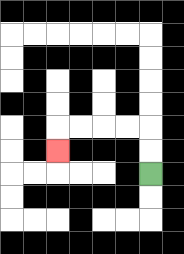{'start': '[6, 7]', 'end': '[2, 6]', 'path_directions': 'U,U,L,L,L,L,D', 'path_coordinates': '[[6, 7], [6, 6], [6, 5], [5, 5], [4, 5], [3, 5], [2, 5], [2, 6]]'}